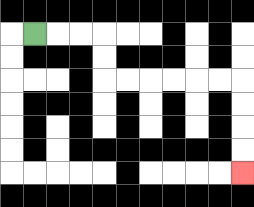{'start': '[1, 1]', 'end': '[10, 7]', 'path_directions': 'R,R,R,D,D,R,R,R,R,R,R,D,D,D,D', 'path_coordinates': '[[1, 1], [2, 1], [3, 1], [4, 1], [4, 2], [4, 3], [5, 3], [6, 3], [7, 3], [8, 3], [9, 3], [10, 3], [10, 4], [10, 5], [10, 6], [10, 7]]'}